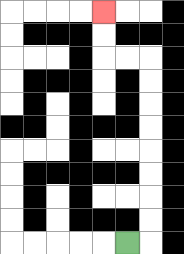{'start': '[5, 10]', 'end': '[4, 0]', 'path_directions': 'R,U,U,U,U,U,U,U,U,L,L,U,U', 'path_coordinates': '[[5, 10], [6, 10], [6, 9], [6, 8], [6, 7], [6, 6], [6, 5], [6, 4], [6, 3], [6, 2], [5, 2], [4, 2], [4, 1], [4, 0]]'}